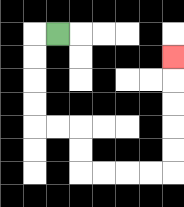{'start': '[2, 1]', 'end': '[7, 2]', 'path_directions': 'L,D,D,D,D,R,R,D,D,R,R,R,R,U,U,U,U,U', 'path_coordinates': '[[2, 1], [1, 1], [1, 2], [1, 3], [1, 4], [1, 5], [2, 5], [3, 5], [3, 6], [3, 7], [4, 7], [5, 7], [6, 7], [7, 7], [7, 6], [7, 5], [7, 4], [7, 3], [7, 2]]'}